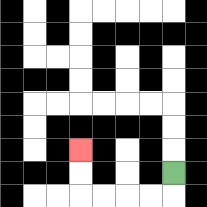{'start': '[7, 7]', 'end': '[3, 6]', 'path_directions': 'D,L,L,L,L,U,U', 'path_coordinates': '[[7, 7], [7, 8], [6, 8], [5, 8], [4, 8], [3, 8], [3, 7], [3, 6]]'}